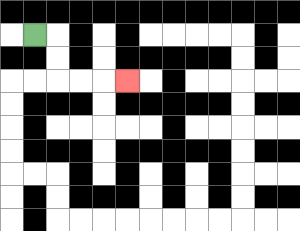{'start': '[1, 1]', 'end': '[5, 3]', 'path_directions': 'R,D,D,R,R,R', 'path_coordinates': '[[1, 1], [2, 1], [2, 2], [2, 3], [3, 3], [4, 3], [5, 3]]'}